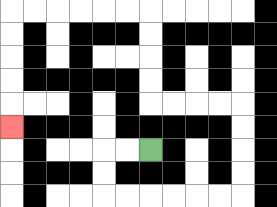{'start': '[6, 6]', 'end': '[0, 5]', 'path_directions': 'L,L,D,D,R,R,R,R,R,R,U,U,U,U,L,L,L,L,U,U,U,U,L,L,L,L,L,L,D,D,D,D,D', 'path_coordinates': '[[6, 6], [5, 6], [4, 6], [4, 7], [4, 8], [5, 8], [6, 8], [7, 8], [8, 8], [9, 8], [10, 8], [10, 7], [10, 6], [10, 5], [10, 4], [9, 4], [8, 4], [7, 4], [6, 4], [6, 3], [6, 2], [6, 1], [6, 0], [5, 0], [4, 0], [3, 0], [2, 0], [1, 0], [0, 0], [0, 1], [0, 2], [0, 3], [0, 4], [0, 5]]'}